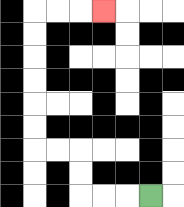{'start': '[6, 8]', 'end': '[4, 0]', 'path_directions': 'L,L,L,U,U,L,L,U,U,U,U,U,U,R,R,R', 'path_coordinates': '[[6, 8], [5, 8], [4, 8], [3, 8], [3, 7], [3, 6], [2, 6], [1, 6], [1, 5], [1, 4], [1, 3], [1, 2], [1, 1], [1, 0], [2, 0], [3, 0], [4, 0]]'}